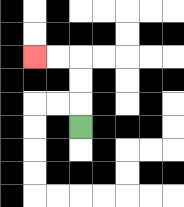{'start': '[3, 5]', 'end': '[1, 2]', 'path_directions': 'U,U,U,L,L', 'path_coordinates': '[[3, 5], [3, 4], [3, 3], [3, 2], [2, 2], [1, 2]]'}